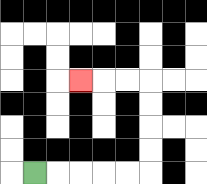{'start': '[1, 7]', 'end': '[3, 3]', 'path_directions': 'R,R,R,R,R,U,U,U,U,L,L,L', 'path_coordinates': '[[1, 7], [2, 7], [3, 7], [4, 7], [5, 7], [6, 7], [6, 6], [6, 5], [6, 4], [6, 3], [5, 3], [4, 3], [3, 3]]'}